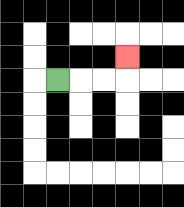{'start': '[2, 3]', 'end': '[5, 2]', 'path_directions': 'R,R,R,U', 'path_coordinates': '[[2, 3], [3, 3], [4, 3], [5, 3], [5, 2]]'}